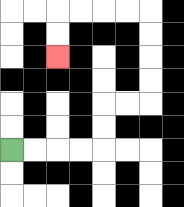{'start': '[0, 6]', 'end': '[2, 2]', 'path_directions': 'R,R,R,R,U,U,R,R,U,U,U,U,L,L,L,L,D,D', 'path_coordinates': '[[0, 6], [1, 6], [2, 6], [3, 6], [4, 6], [4, 5], [4, 4], [5, 4], [6, 4], [6, 3], [6, 2], [6, 1], [6, 0], [5, 0], [4, 0], [3, 0], [2, 0], [2, 1], [2, 2]]'}